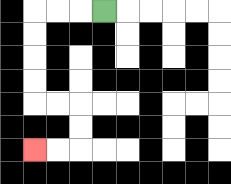{'start': '[4, 0]', 'end': '[1, 6]', 'path_directions': 'L,L,L,D,D,D,D,R,R,D,D,L,L', 'path_coordinates': '[[4, 0], [3, 0], [2, 0], [1, 0], [1, 1], [1, 2], [1, 3], [1, 4], [2, 4], [3, 4], [3, 5], [3, 6], [2, 6], [1, 6]]'}